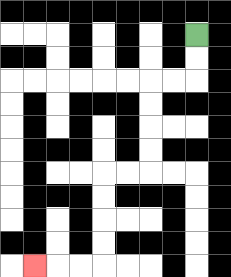{'start': '[8, 1]', 'end': '[1, 11]', 'path_directions': 'D,D,L,L,D,D,D,D,L,L,D,D,D,D,L,L,L', 'path_coordinates': '[[8, 1], [8, 2], [8, 3], [7, 3], [6, 3], [6, 4], [6, 5], [6, 6], [6, 7], [5, 7], [4, 7], [4, 8], [4, 9], [4, 10], [4, 11], [3, 11], [2, 11], [1, 11]]'}